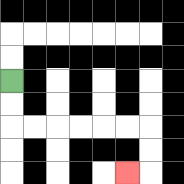{'start': '[0, 3]', 'end': '[5, 7]', 'path_directions': 'D,D,R,R,R,R,R,R,D,D,L', 'path_coordinates': '[[0, 3], [0, 4], [0, 5], [1, 5], [2, 5], [3, 5], [4, 5], [5, 5], [6, 5], [6, 6], [6, 7], [5, 7]]'}